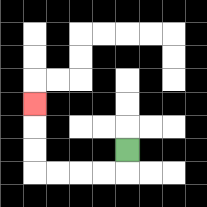{'start': '[5, 6]', 'end': '[1, 4]', 'path_directions': 'D,L,L,L,L,U,U,U', 'path_coordinates': '[[5, 6], [5, 7], [4, 7], [3, 7], [2, 7], [1, 7], [1, 6], [1, 5], [1, 4]]'}